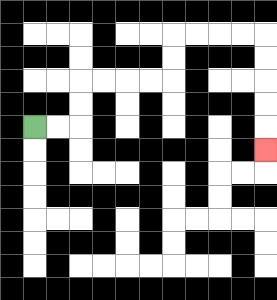{'start': '[1, 5]', 'end': '[11, 6]', 'path_directions': 'R,R,U,U,R,R,R,R,U,U,R,R,R,R,D,D,D,D,D', 'path_coordinates': '[[1, 5], [2, 5], [3, 5], [3, 4], [3, 3], [4, 3], [5, 3], [6, 3], [7, 3], [7, 2], [7, 1], [8, 1], [9, 1], [10, 1], [11, 1], [11, 2], [11, 3], [11, 4], [11, 5], [11, 6]]'}